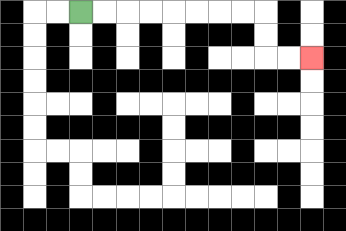{'start': '[3, 0]', 'end': '[13, 2]', 'path_directions': 'R,R,R,R,R,R,R,R,D,D,R,R', 'path_coordinates': '[[3, 0], [4, 0], [5, 0], [6, 0], [7, 0], [8, 0], [9, 0], [10, 0], [11, 0], [11, 1], [11, 2], [12, 2], [13, 2]]'}